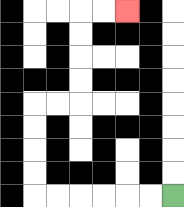{'start': '[7, 8]', 'end': '[5, 0]', 'path_directions': 'L,L,L,L,L,L,U,U,U,U,R,R,U,U,U,U,R,R', 'path_coordinates': '[[7, 8], [6, 8], [5, 8], [4, 8], [3, 8], [2, 8], [1, 8], [1, 7], [1, 6], [1, 5], [1, 4], [2, 4], [3, 4], [3, 3], [3, 2], [3, 1], [3, 0], [4, 0], [5, 0]]'}